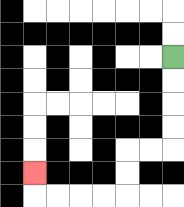{'start': '[7, 2]', 'end': '[1, 7]', 'path_directions': 'D,D,D,D,L,L,D,D,L,L,L,L,U', 'path_coordinates': '[[7, 2], [7, 3], [7, 4], [7, 5], [7, 6], [6, 6], [5, 6], [5, 7], [5, 8], [4, 8], [3, 8], [2, 8], [1, 8], [1, 7]]'}